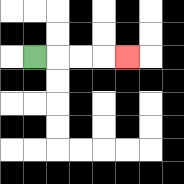{'start': '[1, 2]', 'end': '[5, 2]', 'path_directions': 'R,R,R,R', 'path_coordinates': '[[1, 2], [2, 2], [3, 2], [4, 2], [5, 2]]'}